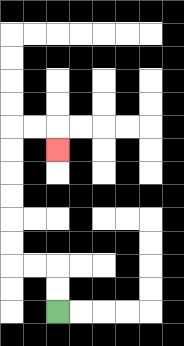{'start': '[2, 13]', 'end': '[2, 6]', 'path_directions': 'U,U,L,L,U,U,U,U,U,U,R,R,D', 'path_coordinates': '[[2, 13], [2, 12], [2, 11], [1, 11], [0, 11], [0, 10], [0, 9], [0, 8], [0, 7], [0, 6], [0, 5], [1, 5], [2, 5], [2, 6]]'}